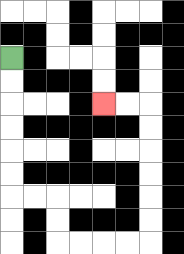{'start': '[0, 2]', 'end': '[4, 4]', 'path_directions': 'D,D,D,D,D,D,R,R,D,D,R,R,R,R,U,U,U,U,U,U,L,L', 'path_coordinates': '[[0, 2], [0, 3], [0, 4], [0, 5], [0, 6], [0, 7], [0, 8], [1, 8], [2, 8], [2, 9], [2, 10], [3, 10], [4, 10], [5, 10], [6, 10], [6, 9], [6, 8], [6, 7], [6, 6], [6, 5], [6, 4], [5, 4], [4, 4]]'}